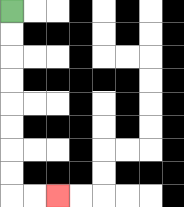{'start': '[0, 0]', 'end': '[2, 8]', 'path_directions': 'D,D,D,D,D,D,D,D,R,R', 'path_coordinates': '[[0, 0], [0, 1], [0, 2], [0, 3], [0, 4], [0, 5], [0, 6], [0, 7], [0, 8], [1, 8], [2, 8]]'}